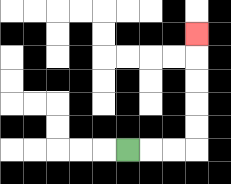{'start': '[5, 6]', 'end': '[8, 1]', 'path_directions': 'R,R,R,U,U,U,U,U', 'path_coordinates': '[[5, 6], [6, 6], [7, 6], [8, 6], [8, 5], [8, 4], [8, 3], [8, 2], [8, 1]]'}